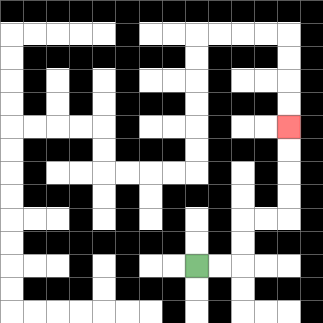{'start': '[8, 11]', 'end': '[12, 5]', 'path_directions': 'R,R,U,U,R,R,U,U,U,U', 'path_coordinates': '[[8, 11], [9, 11], [10, 11], [10, 10], [10, 9], [11, 9], [12, 9], [12, 8], [12, 7], [12, 6], [12, 5]]'}